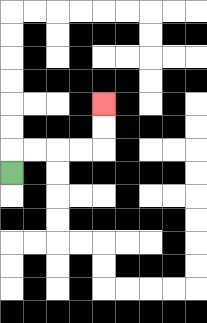{'start': '[0, 7]', 'end': '[4, 4]', 'path_directions': 'U,R,R,R,R,U,U', 'path_coordinates': '[[0, 7], [0, 6], [1, 6], [2, 6], [3, 6], [4, 6], [4, 5], [4, 4]]'}